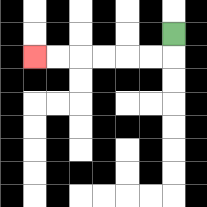{'start': '[7, 1]', 'end': '[1, 2]', 'path_directions': 'D,L,L,L,L,L,L', 'path_coordinates': '[[7, 1], [7, 2], [6, 2], [5, 2], [4, 2], [3, 2], [2, 2], [1, 2]]'}